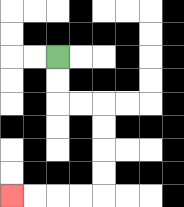{'start': '[2, 2]', 'end': '[0, 8]', 'path_directions': 'D,D,R,R,D,D,D,D,L,L,L,L', 'path_coordinates': '[[2, 2], [2, 3], [2, 4], [3, 4], [4, 4], [4, 5], [4, 6], [4, 7], [4, 8], [3, 8], [2, 8], [1, 8], [0, 8]]'}